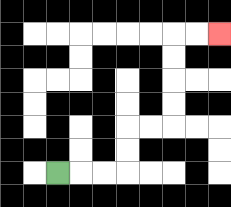{'start': '[2, 7]', 'end': '[9, 1]', 'path_directions': 'R,R,R,U,U,R,R,U,U,U,U,R,R', 'path_coordinates': '[[2, 7], [3, 7], [4, 7], [5, 7], [5, 6], [5, 5], [6, 5], [7, 5], [7, 4], [7, 3], [7, 2], [7, 1], [8, 1], [9, 1]]'}